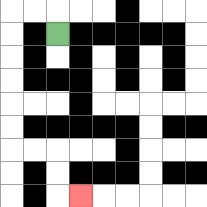{'start': '[2, 1]', 'end': '[3, 8]', 'path_directions': 'U,L,L,D,D,D,D,D,D,R,R,D,D,R', 'path_coordinates': '[[2, 1], [2, 0], [1, 0], [0, 0], [0, 1], [0, 2], [0, 3], [0, 4], [0, 5], [0, 6], [1, 6], [2, 6], [2, 7], [2, 8], [3, 8]]'}